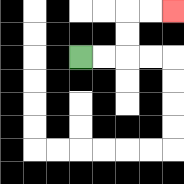{'start': '[3, 2]', 'end': '[7, 0]', 'path_directions': 'R,R,U,U,R,R', 'path_coordinates': '[[3, 2], [4, 2], [5, 2], [5, 1], [5, 0], [6, 0], [7, 0]]'}